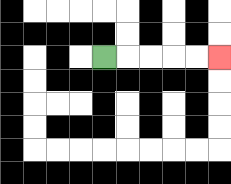{'start': '[4, 2]', 'end': '[9, 2]', 'path_directions': 'R,R,R,R,R', 'path_coordinates': '[[4, 2], [5, 2], [6, 2], [7, 2], [8, 2], [9, 2]]'}